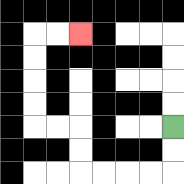{'start': '[7, 5]', 'end': '[3, 1]', 'path_directions': 'D,D,L,L,L,L,U,U,L,L,U,U,U,U,R,R', 'path_coordinates': '[[7, 5], [7, 6], [7, 7], [6, 7], [5, 7], [4, 7], [3, 7], [3, 6], [3, 5], [2, 5], [1, 5], [1, 4], [1, 3], [1, 2], [1, 1], [2, 1], [3, 1]]'}